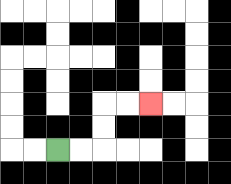{'start': '[2, 6]', 'end': '[6, 4]', 'path_directions': 'R,R,U,U,R,R', 'path_coordinates': '[[2, 6], [3, 6], [4, 6], [4, 5], [4, 4], [5, 4], [6, 4]]'}